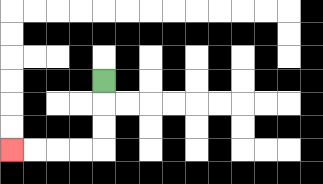{'start': '[4, 3]', 'end': '[0, 6]', 'path_directions': 'D,D,D,L,L,L,L', 'path_coordinates': '[[4, 3], [4, 4], [4, 5], [4, 6], [3, 6], [2, 6], [1, 6], [0, 6]]'}